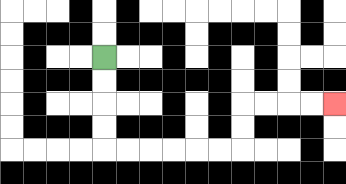{'start': '[4, 2]', 'end': '[14, 4]', 'path_directions': 'D,D,D,D,R,R,R,R,R,R,U,U,R,R,R,R', 'path_coordinates': '[[4, 2], [4, 3], [4, 4], [4, 5], [4, 6], [5, 6], [6, 6], [7, 6], [8, 6], [9, 6], [10, 6], [10, 5], [10, 4], [11, 4], [12, 4], [13, 4], [14, 4]]'}